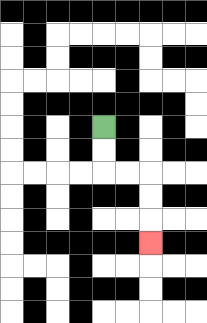{'start': '[4, 5]', 'end': '[6, 10]', 'path_directions': 'D,D,R,R,D,D,D', 'path_coordinates': '[[4, 5], [4, 6], [4, 7], [5, 7], [6, 7], [6, 8], [6, 9], [6, 10]]'}